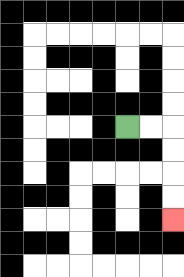{'start': '[5, 5]', 'end': '[7, 9]', 'path_directions': 'R,R,D,D,D,D', 'path_coordinates': '[[5, 5], [6, 5], [7, 5], [7, 6], [7, 7], [7, 8], [7, 9]]'}